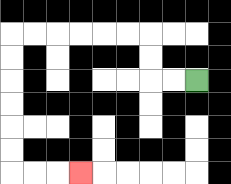{'start': '[8, 3]', 'end': '[3, 7]', 'path_directions': 'L,L,U,U,L,L,L,L,L,L,D,D,D,D,D,D,R,R,R', 'path_coordinates': '[[8, 3], [7, 3], [6, 3], [6, 2], [6, 1], [5, 1], [4, 1], [3, 1], [2, 1], [1, 1], [0, 1], [0, 2], [0, 3], [0, 4], [0, 5], [0, 6], [0, 7], [1, 7], [2, 7], [3, 7]]'}